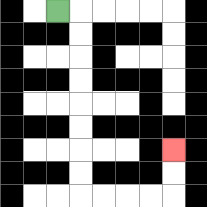{'start': '[2, 0]', 'end': '[7, 6]', 'path_directions': 'R,D,D,D,D,D,D,D,D,R,R,R,R,U,U', 'path_coordinates': '[[2, 0], [3, 0], [3, 1], [3, 2], [3, 3], [3, 4], [3, 5], [3, 6], [3, 7], [3, 8], [4, 8], [5, 8], [6, 8], [7, 8], [7, 7], [7, 6]]'}